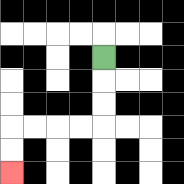{'start': '[4, 2]', 'end': '[0, 7]', 'path_directions': 'D,D,D,L,L,L,L,D,D', 'path_coordinates': '[[4, 2], [4, 3], [4, 4], [4, 5], [3, 5], [2, 5], [1, 5], [0, 5], [0, 6], [0, 7]]'}